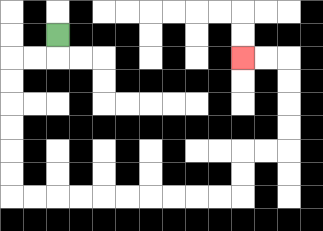{'start': '[2, 1]', 'end': '[10, 2]', 'path_directions': 'D,L,L,D,D,D,D,D,D,R,R,R,R,R,R,R,R,R,R,U,U,R,R,U,U,U,U,L,L', 'path_coordinates': '[[2, 1], [2, 2], [1, 2], [0, 2], [0, 3], [0, 4], [0, 5], [0, 6], [0, 7], [0, 8], [1, 8], [2, 8], [3, 8], [4, 8], [5, 8], [6, 8], [7, 8], [8, 8], [9, 8], [10, 8], [10, 7], [10, 6], [11, 6], [12, 6], [12, 5], [12, 4], [12, 3], [12, 2], [11, 2], [10, 2]]'}